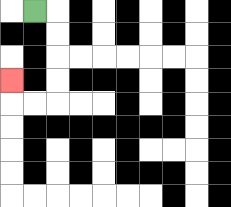{'start': '[1, 0]', 'end': '[0, 3]', 'path_directions': 'R,D,D,D,D,L,L,U', 'path_coordinates': '[[1, 0], [2, 0], [2, 1], [2, 2], [2, 3], [2, 4], [1, 4], [0, 4], [0, 3]]'}